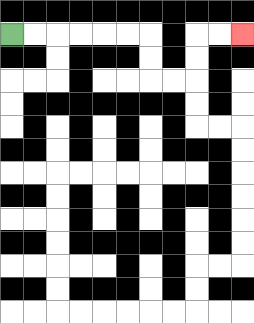{'start': '[0, 1]', 'end': '[10, 1]', 'path_directions': 'R,R,R,R,R,R,D,D,R,R,U,U,R,R', 'path_coordinates': '[[0, 1], [1, 1], [2, 1], [3, 1], [4, 1], [5, 1], [6, 1], [6, 2], [6, 3], [7, 3], [8, 3], [8, 2], [8, 1], [9, 1], [10, 1]]'}